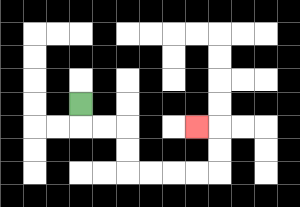{'start': '[3, 4]', 'end': '[8, 5]', 'path_directions': 'D,R,R,D,D,R,R,R,R,U,U,L', 'path_coordinates': '[[3, 4], [3, 5], [4, 5], [5, 5], [5, 6], [5, 7], [6, 7], [7, 7], [8, 7], [9, 7], [9, 6], [9, 5], [8, 5]]'}